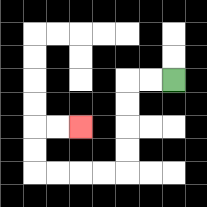{'start': '[7, 3]', 'end': '[3, 5]', 'path_directions': 'L,L,D,D,D,D,L,L,L,L,U,U,R,R', 'path_coordinates': '[[7, 3], [6, 3], [5, 3], [5, 4], [5, 5], [5, 6], [5, 7], [4, 7], [3, 7], [2, 7], [1, 7], [1, 6], [1, 5], [2, 5], [3, 5]]'}